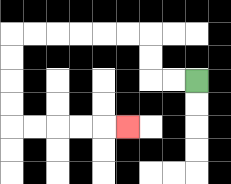{'start': '[8, 3]', 'end': '[5, 5]', 'path_directions': 'L,L,U,U,L,L,L,L,L,L,D,D,D,D,R,R,R,R,R', 'path_coordinates': '[[8, 3], [7, 3], [6, 3], [6, 2], [6, 1], [5, 1], [4, 1], [3, 1], [2, 1], [1, 1], [0, 1], [0, 2], [0, 3], [0, 4], [0, 5], [1, 5], [2, 5], [3, 5], [4, 5], [5, 5]]'}